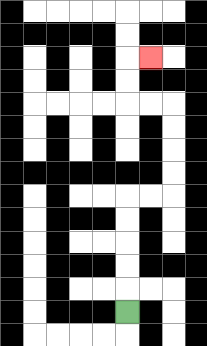{'start': '[5, 13]', 'end': '[6, 2]', 'path_directions': 'U,U,U,U,U,R,R,U,U,U,U,L,L,U,U,R', 'path_coordinates': '[[5, 13], [5, 12], [5, 11], [5, 10], [5, 9], [5, 8], [6, 8], [7, 8], [7, 7], [7, 6], [7, 5], [7, 4], [6, 4], [5, 4], [5, 3], [5, 2], [6, 2]]'}